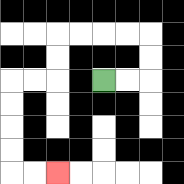{'start': '[4, 3]', 'end': '[2, 7]', 'path_directions': 'R,R,U,U,L,L,L,L,D,D,L,L,D,D,D,D,R,R', 'path_coordinates': '[[4, 3], [5, 3], [6, 3], [6, 2], [6, 1], [5, 1], [4, 1], [3, 1], [2, 1], [2, 2], [2, 3], [1, 3], [0, 3], [0, 4], [0, 5], [0, 6], [0, 7], [1, 7], [2, 7]]'}